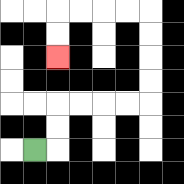{'start': '[1, 6]', 'end': '[2, 2]', 'path_directions': 'R,U,U,R,R,R,R,U,U,U,U,L,L,L,L,D,D', 'path_coordinates': '[[1, 6], [2, 6], [2, 5], [2, 4], [3, 4], [4, 4], [5, 4], [6, 4], [6, 3], [6, 2], [6, 1], [6, 0], [5, 0], [4, 0], [3, 0], [2, 0], [2, 1], [2, 2]]'}